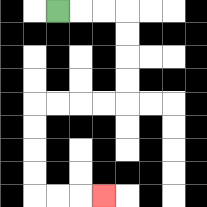{'start': '[2, 0]', 'end': '[4, 8]', 'path_directions': 'R,R,R,D,D,D,D,L,L,L,L,D,D,D,D,R,R,R', 'path_coordinates': '[[2, 0], [3, 0], [4, 0], [5, 0], [5, 1], [5, 2], [5, 3], [5, 4], [4, 4], [3, 4], [2, 4], [1, 4], [1, 5], [1, 6], [1, 7], [1, 8], [2, 8], [3, 8], [4, 8]]'}